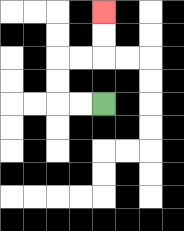{'start': '[4, 4]', 'end': '[4, 0]', 'path_directions': 'L,L,U,U,R,R,U,U', 'path_coordinates': '[[4, 4], [3, 4], [2, 4], [2, 3], [2, 2], [3, 2], [4, 2], [4, 1], [4, 0]]'}